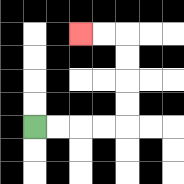{'start': '[1, 5]', 'end': '[3, 1]', 'path_directions': 'R,R,R,R,U,U,U,U,L,L', 'path_coordinates': '[[1, 5], [2, 5], [3, 5], [4, 5], [5, 5], [5, 4], [5, 3], [5, 2], [5, 1], [4, 1], [3, 1]]'}